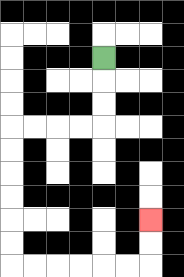{'start': '[4, 2]', 'end': '[6, 9]', 'path_directions': 'D,D,D,L,L,L,L,D,D,D,D,D,D,R,R,R,R,R,R,U,U', 'path_coordinates': '[[4, 2], [4, 3], [4, 4], [4, 5], [3, 5], [2, 5], [1, 5], [0, 5], [0, 6], [0, 7], [0, 8], [0, 9], [0, 10], [0, 11], [1, 11], [2, 11], [3, 11], [4, 11], [5, 11], [6, 11], [6, 10], [6, 9]]'}